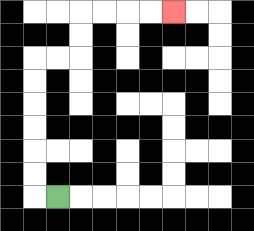{'start': '[2, 8]', 'end': '[7, 0]', 'path_directions': 'L,U,U,U,U,U,U,R,R,U,U,R,R,R,R', 'path_coordinates': '[[2, 8], [1, 8], [1, 7], [1, 6], [1, 5], [1, 4], [1, 3], [1, 2], [2, 2], [3, 2], [3, 1], [3, 0], [4, 0], [5, 0], [6, 0], [7, 0]]'}